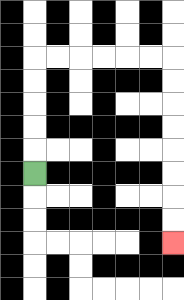{'start': '[1, 7]', 'end': '[7, 10]', 'path_directions': 'U,U,U,U,U,R,R,R,R,R,R,D,D,D,D,D,D,D,D', 'path_coordinates': '[[1, 7], [1, 6], [1, 5], [1, 4], [1, 3], [1, 2], [2, 2], [3, 2], [4, 2], [5, 2], [6, 2], [7, 2], [7, 3], [7, 4], [7, 5], [7, 6], [7, 7], [7, 8], [7, 9], [7, 10]]'}